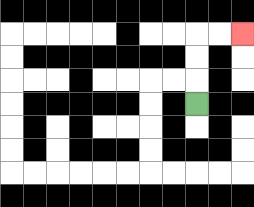{'start': '[8, 4]', 'end': '[10, 1]', 'path_directions': 'U,U,U,R,R', 'path_coordinates': '[[8, 4], [8, 3], [8, 2], [8, 1], [9, 1], [10, 1]]'}